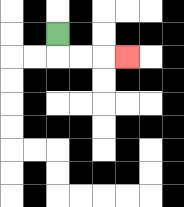{'start': '[2, 1]', 'end': '[5, 2]', 'path_directions': 'D,R,R,R', 'path_coordinates': '[[2, 1], [2, 2], [3, 2], [4, 2], [5, 2]]'}